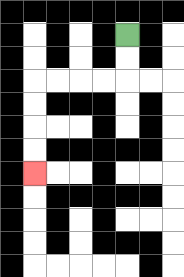{'start': '[5, 1]', 'end': '[1, 7]', 'path_directions': 'D,D,L,L,L,L,D,D,D,D', 'path_coordinates': '[[5, 1], [5, 2], [5, 3], [4, 3], [3, 3], [2, 3], [1, 3], [1, 4], [1, 5], [1, 6], [1, 7]]'}